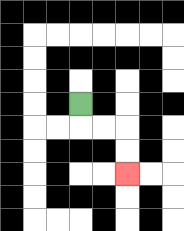{'start': '[3, 4]', 'end': '[5, 7]', 'path_directions': 'D,R,R,D,D', 'path_coordinates': '[[3, 4], [3, 5], [4, 5], [5, 5], [5, 6], [5, 7]]'}